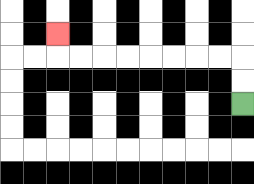{'start': '[10, 4]', 'end': '[2, 1]', 'path_directions': 'U,U,L,L,L,L,L,L,L,L,U', 'path_coordinates': '[[10, 4], [10, 3], [10, 2], [9, 2], [8, 2], [7, 2], [6, 2], [5, 2], [4, 2], [3, 2], [2, 2], [2, 1]]'}